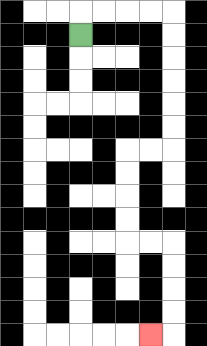{'start': '[3, 1]', 'end': '[6, 14]', 'path_directions': 'U,R,R,R,R,D,D,D,D,D,D,L,L,D,D,D,D,R,R,D,D,D,D,L', 'path_coordinates': '[[3, 1], [3, 0], [4, 0], [5, 0], [6, 0], [7, 0], [7, 1], [7, 2], [7, 3], [7, 4], [7, 5], [7, 6], [6, 6], [5, 6], [5, 7], [5, 8], [5, 9], [5, 10], [6, 10], [7, 10], [7, 11], [7, 12], [7, 13], [7, 14], [6, 14]]'}